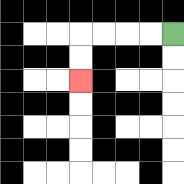{'start': '[7, 1]', 'end': '[3, 3]', 'path_directions': 'L,L,L,L,D,D', 'path_coordinates': '[[7, 1], [6, 1], [5, 1], [4, 1], [3, 1], [3, 2], [3, 3]]'}